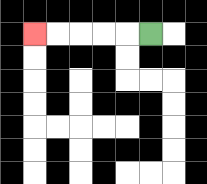{'start': '[6, 1]', 'end': '[1, 1]', 'path_directions': 'L,L,L,L,L', 'path_coordinates': '[[6, 1], [5, 1], [4, 1], [3, 1], [2, 1], [1, 1]]'}